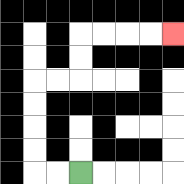{'start': '[3, 7]', 'end': '[7, 1]', 'path_directions': 'L,L,U,U,U,U,R,R,U,U,R,R,R,R', 'path_coordinates': '[[3, 7], [2, 7], [1, 7], [1, 6], [1, 5], [1, 4], [1, 3], [2, 3], [3, 3], [3, 2], [3, 1], [4, 1], [5, 1], [6, 1], [7, 1]]'}